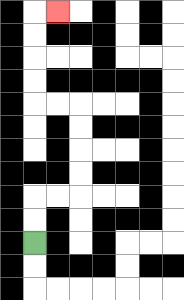{'start': '[1, 10]', 'end': '[2, 0]', 'path_directions': 'U,U,R,R,U,U,U,U,L,L,U,U,U,U,R', 'path_coordinates': '[[1, 10], [1, 9], [1, 8], [2, 8], [3, 8], [3, 7], [3, 6], [3, 5], [3, 4], [2, 4], [1, 4], [1, 3], [1, 2], [1, 1], [1, 0], [2, 0]]'}